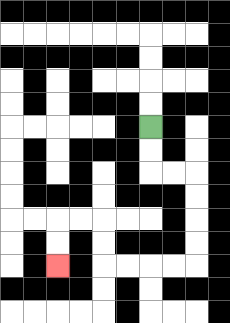{'start': '[6, 5]', 'end': '[2, 11]', 'path_directions': 'D,D,R,R,D,D,D,D,L,L,L,L,U,U,L,L,D,D', 'path_coordinates': '[[6, 5], [6, 6], [6, 7], [7, 7], [8, 7], [8, 8], [8, 9], [8, 10], [8, 11], [7, 11], [6, 11], [5, 11], [4, 11], [4, 10], [4, 9], [3, 9], [2, 9], [2, 10], [2, 11]]'}